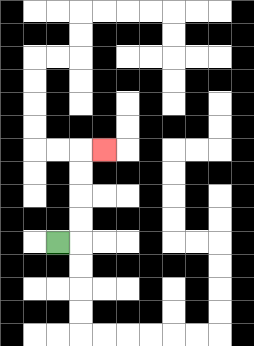{'start': '[2, 10]', 'end': '[4, 6]', 'path_directions': 'R,U,U,U,U,R', 'path_coordinates': '[[2, 10], [3, 10], [3, 9], [3, 8], [3, 7], [3, 6], [4, 6]]'}